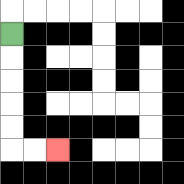{'start': '[0, 1]', 'end': '[2, 6]', 'path_directions': 'D,D,D,D,D,R,R', 'path_coordinates': '[[0, 1], [0, 2], [0, 3], [0, 4], [0, 5], [0, 6], [1, 6], [2, 6]]'}